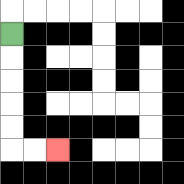{'start': '[0, 1]', 'end': '[2, 6]', 'path_directions': 'D,D,D,D,D,R,R', 'path_coordinates': '[[0, 1], [0, 2], [0, 3], [0, 4], [0, 5], [0, 6], [1, 6], [2, 6]]'}